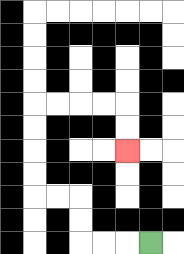{'start': '[6, 10]', 'end': '[5, 6]', 'path_directions': 'L,L,L,U,U,L,L,U,U,U,U,R,R,R,R,D,D', 'path_coordinates': '[[6, 10], [5, 10], [4, 10], [3, 10], [3, 9], [3, 8], [2, 8], [1, 8], [1, 7], [1, 6], [1, 5], [1, 4], [2, 4], [3, 4], [4, 4], [5, 4], [5, 5], [5, 6]]'}